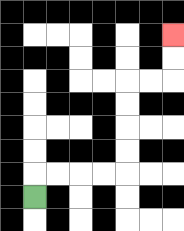{'start': '[1, 8]', 'end': '[7, 1]', 'path_directions': 'U,R,R,R,R,U,U,U,U,R,R,U,U', 'path_coordinates': '[[1, 8], [1, 7], [2, 7], [3, 7], [4, 7], [5, 7], [5, 6], [5, 5], [5, 4], [5, 3], [6, 3], [7, 3], [7, 2], [7, 1]]'}